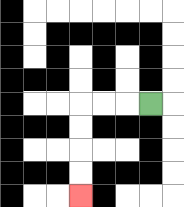{'start': '[6, 4]', 'end': '[3, 8]', 'path_directions': 'L,L,L,D,D,D,D', 'path_coordinates': '[[6, 4], [5, 4], [4, 4], [3, 4], [3, 5], [3, 6], [3, 7], [3, 8]]'}